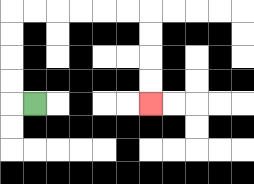{'start': '[1, 4]', 'end': '[6, 4]', 'path_directions': 'L,U,U,U,U,R,R,R,R,R,R,D,D,D,D', 'path_coordinates': '[[1, 4], [0, 4], [0, 3], [0, 2], [0, 1], [0, 0], [1, 0], [2, 0], [3, 0], [4, 0], [5, 0], [6, 0], [6, 1], [6, 2], [6, 3], [6, 4]]'}